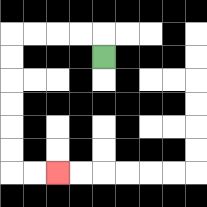{'start': '[4, 2]', 'end': '[2, 7]', 'path_directions': 'U,L,L,L,L,D,D,D,D,D,D,R,R', 'path_coordinates': '[[4, 2], [4, 1], [3, 1], [2, 1], [1, 1], [0, 1], [0, 2], [0, 3], [0, 4], [0, 5], [0, 6], [0, 7], [1, 7], [2, 7]]'}